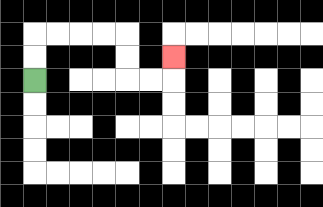{'start': '[1, 3]', 'end': '[7, 2]', 'path_directions': 'U,U,R,R,R,R,D,D,R,R,U', 'path_coordinates': '[[1, 3], [1, 2], [1, 1], [2, 1], [3, 1], [4, 1], [5, 1], [5, 2], [5, 3], [6, 3], [7, 3], [7, 2]]'}